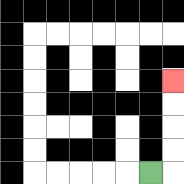{'start': '[6, 7]', 'end': '[7, 3]', 'path_directions': 'R,U,U,U,U', 'path_coordinates': '[[6, 7], [7, 7], [7, 6], [7, 5], [7, 4], [7, 3]]'}